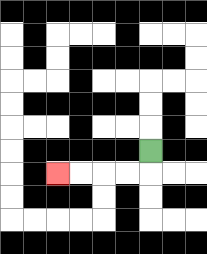{'start': '[6, 6]', 'end': '[2, 7]', 'path_directions': 'D,L,L,L,L', 'path_coordinates': '[[6, 6], [6, 7], [5, 7], [4, 7], [3, 7], [2, 7]]'}